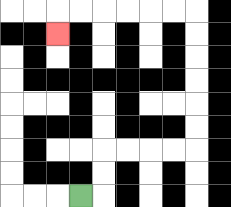{'start': '[3, 8]', 'end': '[2, 1]', 'path_directions': 'R,U,U,R,R,R,R,U,U,U,U,U,U,L,L,L,L,L,L,D', 'path_coordinates': '[[3, 8], [4, 8], [4, 7], [4, 6], [5, 6], [6, 6], [7, 6], [8, 6], [8, 5], [8, 4], [8, 3], [8, 2], [8, 1], [8, 0], [7, 0], [6, 0], [5, 0], [4, 0], [3, 0], [2, 0], [2, 1]]'}